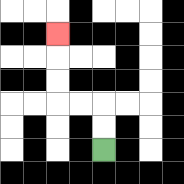{'start': '[4, 6]', 'end': '[2, 1]', 'path_directions': 'U,U,L,L,U,U,U', 'path_coordinates': '[[4, 6], [4, 5], [4, 4], [3, 4], [2, 4], [2, 3], [2, 2], [2, 1]]'}